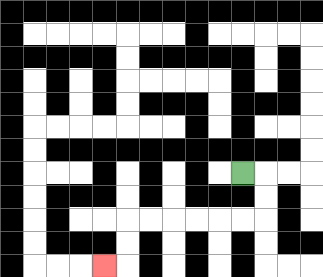{'start': '[10, 7]', 'end': '[4, 11]', 'path_directions': 'R,D,D,L,L,L,L,L,L,D,D,L', 'path_coordinates': '[[10, 7], [11, 7], [11, 8], [11, 9], [10, 9], [9, 9], [8, 9], [7, 9], [6, 9], [5, 9], [5, 10], [5, 11], [4, 11]]'}